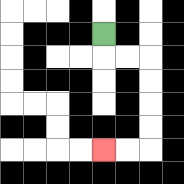{'start': '[4, 1]', 'end': '[4, 6]', 'path_directions': 'D,R,R,D,D,D,D,L,L', 'path_coordinates': '[[4, 1], [4, 2], [5, 2], [6, 2], [6, 3], [6, 4], [6, 5], [6, 6], [5, 6], [4, 6]]'}